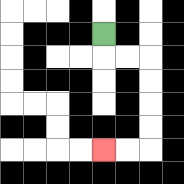{'start': '[4, 1]', 'end': '[4, 6]', 'path_directions': 'D,R,R,D,D,D,D,L,L', 'path_coordinates': '[[4, 1], [4, 2], [5, 2], [6, 2], [6, 3], [6, 4], [6, 5], [6, 6], [5, 6], [4, 6]]'}